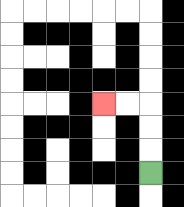{'start': '[6, 7]', 'end': '[4, 4]', 'path_directions': 'U,U,U,L,L', 'path_coordinates': '[[6, 7], [6, 6], [6, 5], [6, 4], [5, 4], [4, 4]]'}